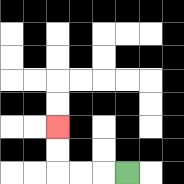{'start': '[5, 7]', 'end': '[2, 5]', 'path_directions': 'L,L,L,U,U', 'path_coordinates': '[[5, 7], [4, 7], [3, 7], [2, 7], [2, 6], [2, 5]]'}